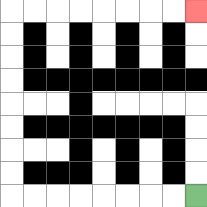{'start': '[8, 8]', 'end': '[8, 0]', 'path_directions': 'L,L,L,L,L,L,L,L,U,U,U,U,U,U,U,U,R,R,R,R,R,R,R,R', 'path_coordinates': '[[8, 8], [7, 8], [6, 8], [5, 8], [4, 8], [3, 8], [2, 8], [1, 8], [0, 8], [0, 7], [0, 6], [0, 5], [0, 4], [0, 3], [0, 2], [0, 1], [0, 0], [1, 0], [2, 0], [3, 0], [4, 0], [5, 0], [6, 0], [7, 0], [8, 0]]'}